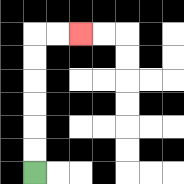{'start': '[1, 7]', 'end': '[3, 1]', 'path_directions': 'U,U,U,U,U,U,R,R', 'path_coordinates': '[[1, 7], [1, 6], [1, 5], [1, 4], [1, 3], [1, 2], [1, 1], [2, 1], [3, 1]]'}